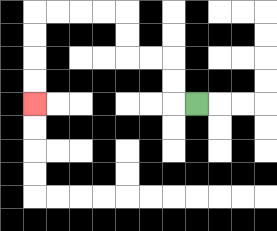{'start': '[8, 4]', 'end': '[1, 4]', 'path_directions': 'L,U,U,L,L,U,U,L,L,L,L,D,D,D,D', 'path_coordinates': '[[8, 4], [7, 4], [7, 3], [7, 2], [6, 2], [5, 2], [5, 1], [5, 0], [4, 0], [3, 0], [2, 0], [1, 0], [1, 1], [1, 2], [1, 3], [1, 4]]'}